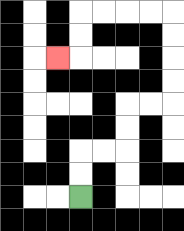{'start': '[3, 8]', 'end': '[2, 2]', 'path_directions': 'U,U,R,R,U,U,R,R,U,U,U,U,L,L,L,L,D,D,L', 'path_coordinates': '[[3, 8], [3, 7], [3, 6], [4, 6], [5, 6], [5, 5], [5, 4], [6, 4], [7, 4], [7, 3], [7, 2], [7, 1], [7, 0], [6, 0], [5, 0], [4, 0], [3, 0], [3, 1], [3, 2], [2, 2]]'}